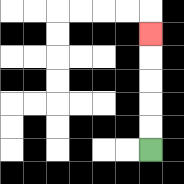{'start': '[6, 6]', 'end': '[6, 1]', 'path_directions': 'U,U,U,U,U', 'path_coordinates': '[[6, 6], [6, 5], [6, 4], [6, 3], [6, 2], [6, 1]]'}